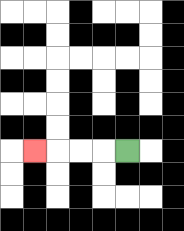{'start': '[5, 6]', 'end': '[1, 6]', 'path_directions': 'L,L,L,L', 'path_coordinates': '[[5, 6], [4, 6], [3, 6], [2, 6], [1, 6]]'}